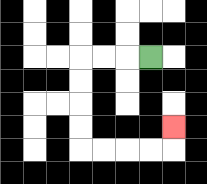{'start': '[6, 2]', 'end': '[7, 5]', 'path_directions': 'L,L,L,D,D,D,D,R,R,R,R,U', 'path_coordinates': '[[6, 2], [5, 2], [4, 2], [3, 2], [3, 3], [3, 4], [3, 5], [3, 6], [4, 6], [5, 6], [6, 6], [7, 6], [7, 5]]'}